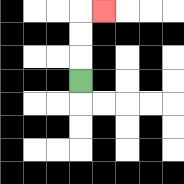{'start': '[3, 3]', 'end': '[4, 0]', 'path_directions': 'U,U,U,R', 'path_coordinates': '[[3, 3], [3, 2], [3, 1], [3, 0], [4, 0]]'}